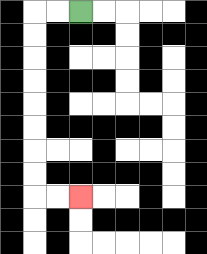{'start': '[3, 0]', 'end': '[3, 8]', 'path_directions': 'L,L,D,D,D,D,D,D,D,D,R,R', 'path_coordinates': '[[3, 0], [2, 0], [1, 0], [1, 1], [1, 2], [1, 3], [1, 4], [1, 5], [1, 6], [1, 7], [1, 8], [2, 8], [3, 8]]'}